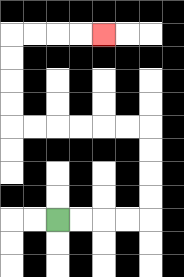{'start': '[2, 9]', 'end': '[4, 1]', 'path_directions': 'R,R,R,R,U,U,U,U,L,L,L,L,L,L,U,U,U,U,R,R,R,R', 'path_coordinates': '[[2, 9], [3, 9], [4, 9], [5, 9], [6, 9], [6, 8], [6, 7], [6, 6], [6, 5], [5, 5], [4, 5], [3, 5], [2, 5], [1, 5], [0, 5], [0, 4], [0, 3], [0, 2], [0, 1], [1, 1], [2, 1], [3, 1], [4, 1]]'}